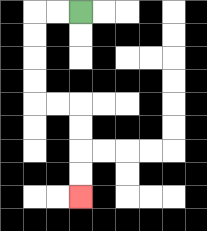{'start': '[3, 0]', 'end': '[3, 8]', 'path_directions': 'L,L,D,D,D,D,R,R,D,D,D,D', 'path_coordinates': '[[3, 0], [2, 0], [1, 0], [1, 1], [1, 2], [1, 3], [1, 4], [2, 4], [3, 4], [3, 5], [3, 6], [3, 7], [3, 8]]'}